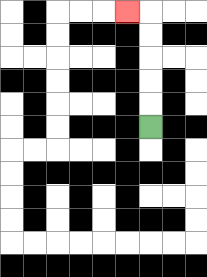{'start': '[6, 5]', 'end': '[5, 0]', 'path_directions': 'U,U,U,U,U,L', 'path_coordinates': '[[6, 5], [6, 4], [6, 3], [6, 2], [6, 1], [6, 0], [5, 0]]'}